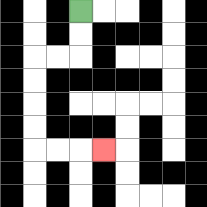{'start': '[3, 0]', 'end': '[4, 6]', 'path_directions': 'D,D,L,L,D,D,D,D,R,R,R', 'path_coordinates': '[[3, 0], [3, 1], [3, 2], [2, 2], [1, 2], [1, 3], [1, 4], [1, 5], [1, 6], [2, 6], [3, 6], [4, 6]]'}